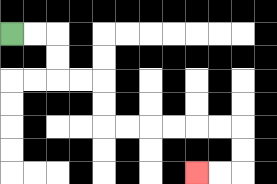{'start': '[0, 1]', 'end': '[8, 7]', 'path_directions': 'R,R,D,D,R,R,D,D,R,R,R,R,R,R,D,D,L,L', 'path_coordinates': '[[0, 1], [1, 1], [2, 1], [2, 2], [2, 3], [3, 3], [4, 3], [4, 4], [4, 5], [5, 5], [6, 5], [7, 5], [8, 5], [9, 5], [10, 5], [10, 6], [10, 7], [9, 7], [8, 7]]'}